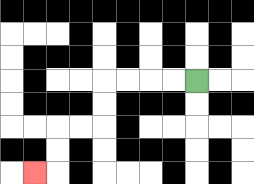{'start': '[8, 3]', 'end': '[1, 7]', 'path_directions': 'L,L,L,L,D,D,L,L,D,D,L', 'path_coordinates': '[[8, 3], [7, 3], [6, 3], [5, 3], [4, 3], [4, 4], [4, 5], [3, 5], [2, 5], [2, 6], [2, 7], [1, 7]]'}